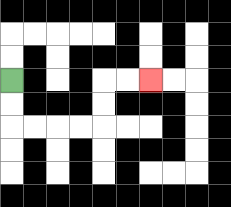{'start': '[0, 3]', 'end': '[6, 3]', 'path_directions': 'D,D,R,R,R,R,U,U,R,R', 'path_coordinates': '[[0, 3], [0, 4], [0, 5], [1, 5], [2, 5], [3, 5], [4, 5], [4, 4], [4, 3], [5, 3], [6, 3]]'}